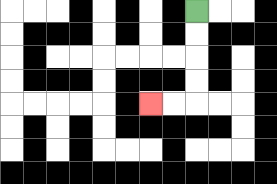{'start': '[8, 0]', 'end': '[6, 4]', 'path_directions': 'D,D,D,D,L,L', 'path_coordinates': '[[8, 0], [8, 1], [8, 2], [8, 3], [8, 4], [7, 4], [6, 4]]'}